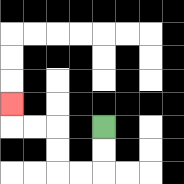{'start': '[4, 5]', 'end': '[0, 4]', 'path_directions': 'D,D,L,L,U,U,L,L,U', 'path_coordinates': '[[4, 5], [4, 6], [4, 7], [3, 7], [2, 7], [2, 6], [2, 5], [1, 5], [0, 5], [0, 4]]'}